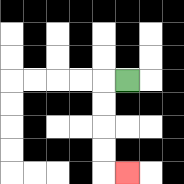{'start': '[5, 3]', 'end': '[5, 7]', 'path_directions': 'L,D,D,D,D,R', 'path_coordinates': '[[5, 3], [4, 3], [4, 4], [4, 5], [4, 6], [4, 7], [5, 7]]'}